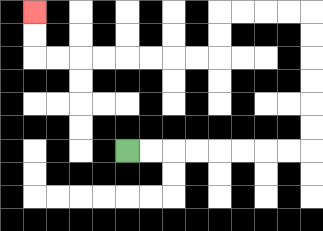{'start': '[5, 6]', 'end': '[1, 0]', 'path_directions': 'R,R,R,R,R,R,R,R,U,U,U,U,U,U,L,L,L,L,D,D,L,L,L,L,L,L,L,L,U,U', 'path_coordinates': '[[5, 6], [6, 6], [7, 6], [8, 6], [9, 6], [10, 6], [11, 6], [12, 6], [13, 6], [13, 5], [13, 4], [13, 3], [13, 2], [13, 1], [13, 0], [12, 0], [11, 0], [10, 0], [9, 0], [9, 1], [9, 2], [8, 2], [7, 2], [6, 2], [5, 2], [4, 2], [3, 2], [2, 2], [1, 2], [1, 1], [1, 0]]'}